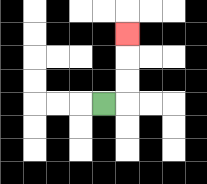{'start': '[4, 4]', 'end': '[5, 1]', 'path_directions': 'R,U,U,U', 'path_coordinates': '[[4, 4], [5, 4], [5, 3], [5, 2], [5, 1]]'}